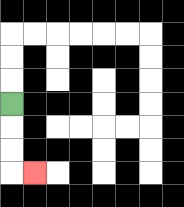{'start': '[0, 4]', 'end': '[1, 7]', 'path_directions': 'D,D,D,R', 'path_coordinates': '[[0, 4], [0, 5], [0, 6], [0, 7], [1, 7]]'}